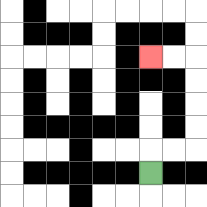{'start': '[6, 7]', 'end': '[6, 2]', 'path_directions': 'U,R,R,U,U,U,U,L,L', 'path_coordinates': '[[6, 7], [6, 6], [7, 6], [8, 6], [8, 5], [8, 4], [8, 3], [8, 2], [7, 2], [6, 2]]'}